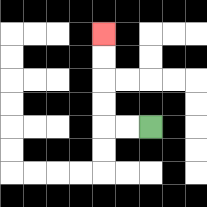{'start': '[6, 5]', 'end': '[4, 1]', 'path_directions': 'L,L,U,U,U,U', 'path_coordinates': '[[6, 5], [5, 5], [4, 5], [4, 4], [4, 3], [4, 2], [4, 1]]'}